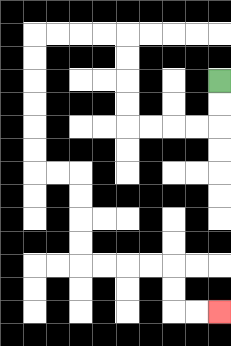{'start': '[9, 3]', 'end': '[9, 13]', 'path_directions': 'D,D,L,L,L,L,U,U,U,U,L,L,L,L,D,D,D,D,D,D,R,R,D,D,D,D,R,R,R,R,D,D,R,R', 'path_coordinates': '[[9, 3], [9, 4], [9, 5], [8, 5], [7, 5], [6, 5], [5, 5], [5, 4], [5, 3], [5, 2], [5, 1], [4, 1], [3, 1], [2, 1], [1, 1], [1, 2], [1, 3], [1, 4], [1, 5], [1, 6], [1, 7], [2, 7], [3, 7], [3, 8], [3, 9], [3, 10], [3, 11], [4, 11], [5, 11], [6, 11], [7, 11], [7, 12], [7, 13], [8, 13], [9, 13]]'}